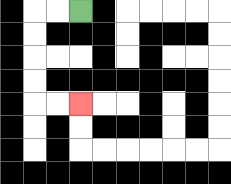{'start': '[3, 0]', 'end': '[3, 4]', 'path_directions': 'L,L,D,D,D,D,R,R', 'path_coordinates': '[[3, 0], [2, 0], [1, 0], [1, 1], [1, 2], [1, 3], [1, 4], [2, 4], [3, 4]]'}